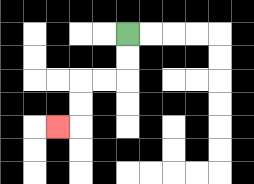{'start': '[5, 1]', 'end': '[2, 5]', 'path_directions': 'D,D,L,L,D,D,L', 'path_coordinates': '[[5, 1], [5, 2], [5, 3], [4, 3], [3, 3], [3, 4], [3, 5], [2, 5]]'}